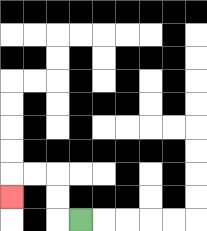{'start': '[3, 9]', 'end': '[0, 8]', 'path_directions': 'L,U,U,L,L,D', 'path_coordinates': '[[3, 9], [2, 9], [2, 8], [2, 7], [1, 7], [0, 7], [0, 8]]'}